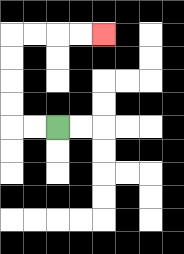{'start': '[2, 5]', 'end': '[4, 1]', 'path_directions': 'L,L,U,U,U,U,R,R,R,R', 'path_coordinates': '[[2, 5], [1, 5], [0, 5], [0, 4], [0, 3], [0, 2], [0, 1], [1, 1], [2, 1], [3, 1], [4, 1]]'}